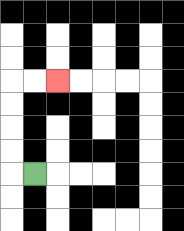{'start': '[1, 7]', 'end': '[2, 3]', 'path_directions': 'L,U,U,U,U,R,R', 'path_coordinates': '[[1, 7], [0, 7], [0, 6], [0, 5], [0, 4], [0, 3], [1, 3], [2, 3]]'}